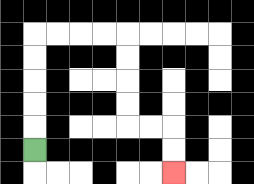{'start': '[1, 6]', 'end': '[7, 7]', 'path_directions': 'U,U,U,U,U,R,R,R,R,D,D,D,D,R,R,D,D', 'path_coordinates': '[[1, 6], [1, 5], [1, 4], [1, 3], [1, 2], [1, 1], [2, 1], [3, 1], [4, 1], [5, 1], [5, 2], [5, 3], [5, 4], [5, 5], [6, 5], [7, 5], [7, 6], [7, 7]]'}